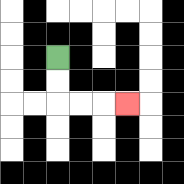{'start': '[2, 2]', 'end': '[5, 4]', 'path_directions': 'D,D,R,R,R', 'path_coordinates': '[[2, 2], [2, 3], [2, 4], [3, 4], [4, 4], [5, 4]]'}